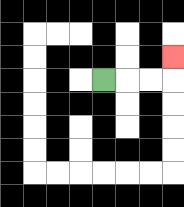{'start': '[4, 3]', 'end': '[7, 2]', 'path_directions': 'R,R,R,U', 'path_coordinates': '[[4, 3], [5, 3], [6, 3], [7, 3], [7, 2]]'}